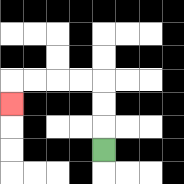{'start': '[4, 6]', 'end': '[0, 4]', 'path_directions': 'U,U,U,L,L,L,L,D', 'path_coordinates': '[[4, 6], [4, 5], [4, 4], [4, 3], [3, 3], [2, 3], [1, 3], [0, 3], [0, 4]]'}